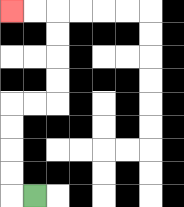{'start': '[1, 8]', 'end': '[0, 0]', 'path_directions': 'L,U,U,U,U,R,R,U,U,U,U,L,L', 'path_coordinates': '[[1, 8], [0, 8], [0, 7], [0, 6], [0, 5], [0, 4], [1, 4], [2, 4], [2, 3], [2, 2], [2, 1], [2, 0], [1, 0], [0, 0]]'}